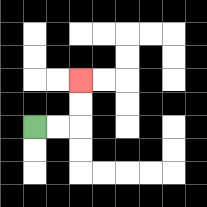{'start': '[1, 5]', 'end': '[3, 3]', 'path_directions': 'R,R,U,U', 'path_coordinates': '[[1, 5], [2, 5], [3, 5], [3, 4], [3, 3]]'}